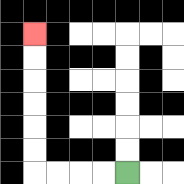{'start': '[5, 7]', 'end': '[1, 1]', 'path_directions': 'L,L,L,L,U,U,U,U,U,U', 'path_coordinates': '[[5, 7], [4, 7], [3, 7], [2, 7], [1, 7], [1, 6], [1, 5], [1, 4], [1, 3], [1, 2], [1, 1]]'}